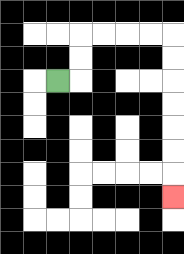{'start': '[2, 3]', 'end': '[7, 8]', 'path_directions': 'R,U,U,R,R,R,R,D,D,D,D,D,D,D', 'path_coordinates': '[[2, 3], [3, 3], [3, 2], [3, 1], [4, 1], [5, 1], [6, 1], [7, 1], [7, 2], [7, 3], [7, 4], [7, 5], [7, 6], [7, 7], [7, 8]]'}